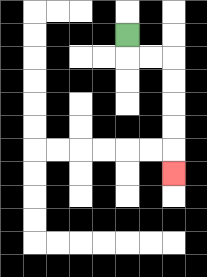{'start': '[5, 1]', 'end': '[7, 7]', 'path_directions': 'D,R,R,D,D,D,D,D', 'path_coordinates': '[[5, 1], [5, 2], [6, 2], [7, 2], [7, 3], [7, 4], [7, 5], [7, 6], [7, 7]]'}